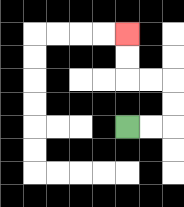{'start': '[5, 5]', 'end': '[5, 1]', 'path_directions': 'R,R,U,U,L,L,U,U', 'path_coordinates': '[[5, 5], [6, 5], [7, 5], [7, 4], [7, 3], [6, 3], [5, 3], [5, 2], [5, 1]]'}